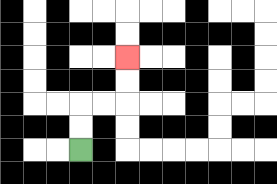{'start': '[3, 6]', 'end': '[5, 2]', 'path_directions': 'U,U,R,R,U,U', 'path_coordinates': '[[3, 6], [3, 5], [3, 4], [4, 4], [5, 4], [5, 3], [5, 2]]'}